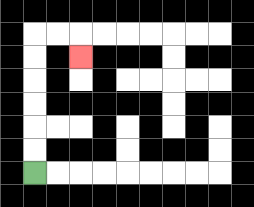{'start': '[1, 7]', 'end': '[3, 2]', 'path_directions': 'U,U,U,U,U,U,R,R,D', 'path_coordinates': '[[1, 7], [1, 6], [1, 5], [1, 4], [1, 3], [1, 2], [1, 1], [2, 1], [3, 1], [3, 2]]'}